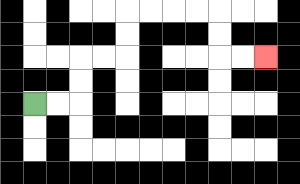{'start': '[1, 4]', 'end': '[11, 2]', 'path_directions': 'R,R,U,U,R,R,U,U,R,R,R,R,D,D,R,R', 'path_coordinates': '[[1, 4], [2, 4], [3, 4], [3, 3], [3, 2], [4, 2], [5, 2], [5, 1], [5, 0], [6, 0], [7, 0], [8, 0], [9, 0], [9, 1], [9, 2], [10, 2], [11, 2]]'}